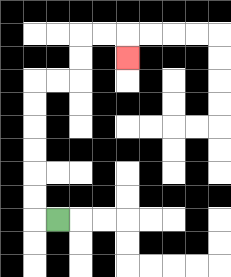{'start': '[2, 9]', 'end': '[5, 2]', 'path_directions': 'L,U,U,U,U,U,U,R,R,U,U,R,R,D', 'path_coordinates': '[[2, 9], [1, 9], [1, 8], [1, 7], [1, 6], [1, 5], [1, 4], [1, 3], [2, 3], [3, 3], [3, 2], [3, 1], [4, 1], [5, 1], [5, 2]]'}